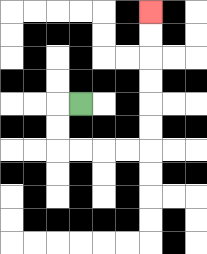{'start': '[3, 4]', 'end': '[6, 0]', 'path_directions': 'L,D,D,R,R,R,R,U,U,U,U,U,U', 'path_coordinates': '[[3, 4], [2, 4], [2, 5], [2, 6], [3, 6], [4, 6], [5, 6], [6, 6], [6, 5], [6, 4], [6, 3], [6, 2], [6, 1], [6, 0]]'}